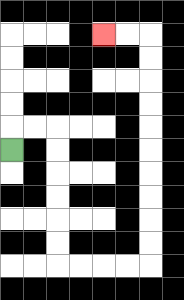{'start': '[0, 6]', 'end': '[4, 1]', 'path_directions': 'U,R,R,D,D,D,D,D,D,R,R,R,R,U,U,U,U,U,U,U,U,U,U,L,L', 'path_coordinates': '[[0, 6], [0, 5], [1, 5], [2, 5], [2, 6], [2, 7], [2, 8], [2, 9], [2, 10], [2, 11], [3, 11], [4, 11], [5, 11], [6, 11], [6, 10], [6, 9], [6, 8], [6, 7], [6, 6], [6, 5], [6, 4], [6, 3], [6, 2], [6, 1], [5, 1], [4, 1]]'}